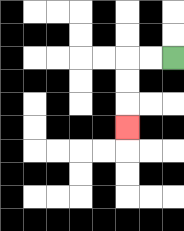{'start': '[7, 2]', 'end': '[5, 5]', 'path_directions': 'L,L,D,D,D', 'path_coordinates': '[[7, 2], [6, 2], [5, 2], [5, 3], [5, 4], [5, 5]]'}